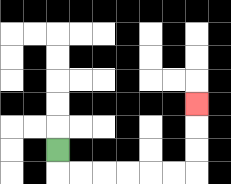{'start': '[2, 6]', 'end': '[8, 4]', 'path_directions': 'D,R,R,R,R,R,R,U,U,U', 'path_coordinates': '[[2, 6], [2, 7], [3, 7], [4, 7], [5, 7], [6, 7], [7, 7], [8, 7], [8, 6], [8, 5], [8, 4]]'}